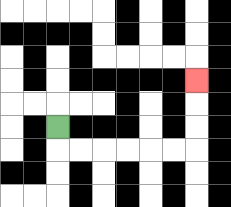{'start': '[2, 5]', 'end': '[8, 3]', 'path_directions': 'D,R,R,R,R,R,R,U,U,U', 'path_coordinates': '[[2, 5], [2, 6], [3, 6], [4, 6], [5, 6], [6, 6], [7, 6], [8, 6], [8, 5], [8, 4], [8, 3]]'}